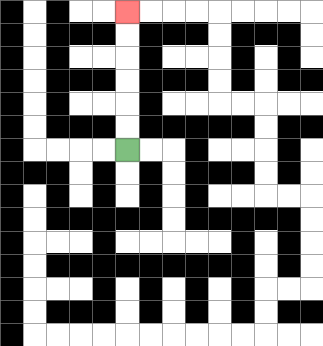{'start': '[5, 6]', 'end': '[5, 0]', 'path_directions': 'U,U,U,U,U,U', 'path_coordinates': '[[5, 6], [5, 5], [5, 4], [5, 3], [5, 2], [5, 1], [5, 0]]'}